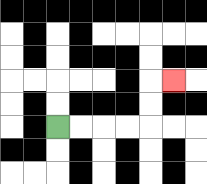{'start': '[2, 5]', 'end': '[7, 3]', 'path_directions': 'R,R,R,R,U,U,R', 'path_coordinates': '[[2, 5], [3, 5], [4, 5], [5, 5], [6, 5], [6, 4], [6, 3], [7, 3]]'}